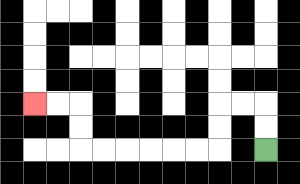{'start': '[11, 6]', 'end': '[1, 4]', 'path_directions': 'U,U,L,L,D,D,L,L,L,L,L,L,U,U,L,L', 'path_coordinates': '[[11, 6], [11, 5], [11, 4], [10, 4], [9, 4], [9, 5], [9, 6], [8, 6], [7, 6], [6, 6], [5, 6], [4, 6], [3, 6], [3, 5], [3, 4], [2, 4], [1, 4]]'}